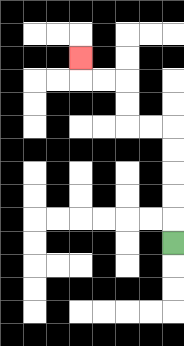{'start': '[7, 10]', 'end': '[3, 2]', 'path_directions': 'U,U,U,U,U,L,L,U,U,L,L,U', 'path_coordinates': '[[7, 10], [7, 9], [7, 8], [7, 7], [7, 6], [7, 5], [6, 5], [5, 5], [5, 4], [5, 3], [4, 3], [3, 3], [3, 2]]'}